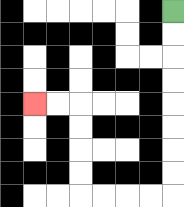{'start': '[7, 0]', 'end': '[1, 4]', 'path_directions': 'D,D,D,D,D,D,D,D,L,L,L,L,U,U,U,U,L,L', 'path_coordinates': '[[7, 0], [7, 1], [7, 2], [7, 3], [7, 4], [7, 5], [7, 6], [7, 7], [7, 8], [6, 8], [5, 8], [4, 8], [3, 8], [3, 7], [3, 6], [3, 5], [3, 4], [2, 4], [1, 4]]'}